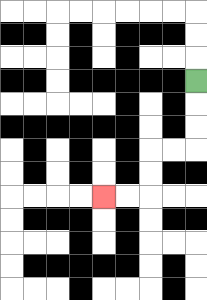{'start': '[8, 3]', 'end': '[4, 8]', 'path_directions': 'D,D,D,L,L,D,D,L,L', 'path_coordinates': '[[8, 3], [8, 4], [8, 5], [8, 6], [7, 6], [6, 6], [6, 7], [6, 8], [5, 8], [4, 8]]'}